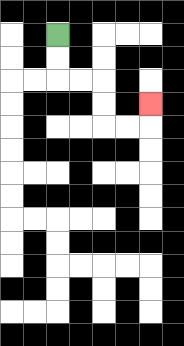{'start': '[2, 1]', 'end': '[6, 4]', 'path_directions': 'D,D,R,R,D,D,R,R,U', 'path_coordinates': '[[2, 1], [2, 2], [2, 3], [3, 3], [4, 3], [4, 4], [4, 5], [5, 5], [6, 5], [6, 4]]'}